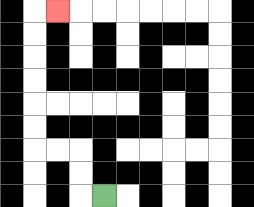{'start': '[4, 8]', 'end': '[2, 0]', 'path_directions': 'L,U,U,L,L,U,U,U,U,U,U,R', 'path_coordinates': '[[4, 8], [3, 8], [3, 7], [3, 6], [2, 6], [1, 6], [1, 5], [1, 4], [1, 3], [1, 2], [1, 1], [1, 0], [2, 0]]'}